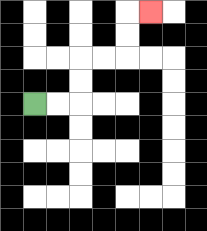{'start': '[1, 4]', 'end': '[6, 0]', 'path_directions': 'R,R,U,U,R,R,U,U,R', 'path_coordinates': '[[1, 4], [2, 4], [3, 4], [3, 3], [3, 2], [4, 2], [5, 2], [5, 1], [5, 0], [6, 0]]'}